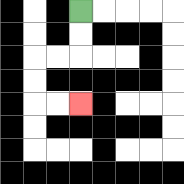{'start': '[3, 0]', 'end': '[3, 4]', 'path_directions': 'D,D,L,L,D,D,R,R', 'path_coordinates': '[[3, 0], [3, 1], [3, 2], [2, 2], [1, 2], [1, 3], [1, 4], [2, 4], [3, 4]]'}